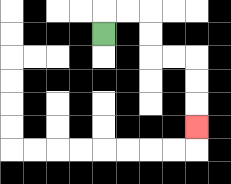{'start': '[4, 1]', 'end': '[8, 5]', 'path_directions': 'U,R,R,D,D,R,R,D,D,D', 'path_coordinates': '[[4, 1], [4, 0], [5, 0], [6, 0], [6, 1], [6, 2], [7, 2], [8, 2], [8, 3], [8, 4], [8, 5]]'}